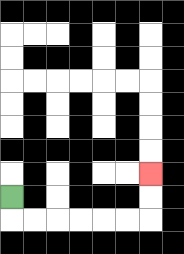{'start': '[0, 8]', 'end': '[6, 7]', 'path_directions': 'D,R,R,R,R,R,R,U,U', 'path_coordinates': '[[0, 8], [0, 9], [1, 9], [2, 9], [3, 9], [4, 9], [5, 9], [6, 9], [6, 8], [6, 7]]'}